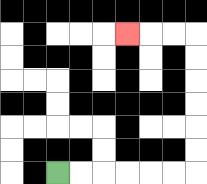{'start': '[2, 7]', 'end': '[5, 1]', 'path_directions': 'R,R,R,R,R,R,U,U,U,U,U,U,L,L,L', 'path_coordinates': '[[2, 7], [3, 7], [4, 7], [5, 7], [6, 7], [7, 7], [8, 7], [8, 6], [8, 5], [8, 4], [8, 3], [8, 2], [8, 1], [7, 1], [6, 1], [5, 1]]'}